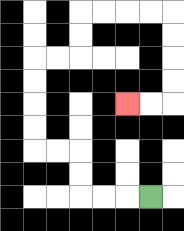{'start': '[6, 8]', 'end': '[5, 4]', 'path_directions': 'L,L,L,U,U,L,L,U,U,U,U,R,R,U,U,R,R,R,R,D,D,D,D,L,L', 'path_coordinates': '[[6, 8], [5, 8], [4, 8], [3, 8], [3, 7], [3, 6], [2, 6], [1, 6], [1, 5], [1, 4], [1, 3], [1, 2], [2, 2], [3, 2], [3, 1], [3, 0], [4, 0], [5, 0], [6, 0], [7, 0], [7, 1], [7, 2], [7, 3], [7, 4], [6, 4], [5, 4]]'}